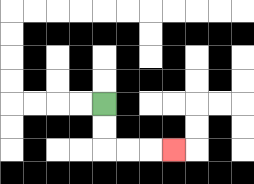{'start': '[4, 4]', 'end': '[7, 6]', 'path_directions': 'D,D,R,R,R', 'path_coordinates': '[[4, 4], [4, 5], [4, 6], [5, 6], [6, 6], [7, 6]]'}